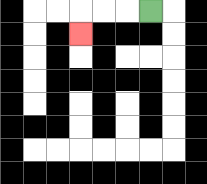{'start': '[6, 0]', 'end': '[3, 1]', 'path_directions': 'L,L,L,D', 'path_coordinates': '[[6, 0], [5, 0], [4, 0], [3, 0], [3, 1]]'}